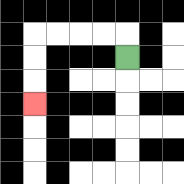{'start': '[5, 2]', 'end': '[1, 4]', 'path_directions': 'U,L,L,L,L,D,D,D', 'path_coordinates': '[[5, 2], [5, 1], [4, 1], [3, 1], [2, 1], [1, 1], [1, 2], [1, 3], [1, 4]]'}